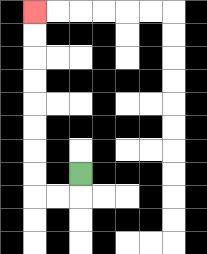{'start': '[3, 7]', 'end': '[1, 0]', 'path_directions': 'D,L,L,U,U,U,U,U,U,U,U', 'path_coordinates': '[[3, 7], [3, 8], [2, 8], [1, 8], [1, 7], [1, 6], [1, 5], [1, 4], [1, 3], [1, 2], [1, 1], [1, 0]]'}